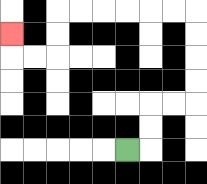{'start': '[5, 6]', 'end': '[0, 1]', 'path_directions': 'R,U,U,R,R,U,U,U,U,L,L,L,L,L,L,D,D,L,L,U', 'path_coordinates': '[[5, 6], [6, 6], [6, 5], [6, 4], [7, 4], [8, 4], [8, 3], [8, 2], [8, 1], [8, 0], [7, 0], [6, 0], [5, 0], [4, 0], [3, 0], [2, 0], [2, 1], [2, 2], [1, 2], [0, 2], [0, 1]]'}